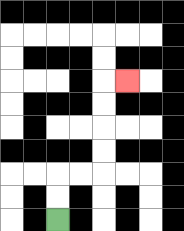{'start': '[2, 9]', 'end': '[5, 3]', 'path_directions': 'U,U,R,R,U,U,U,U,R', 'path_coordinates': '[[2, 9], [2, 8], [2, 7], [3, 7], [4, 7], [4, 6], [4, 5], [4, 4], [4, 3], [5, 3]]'}